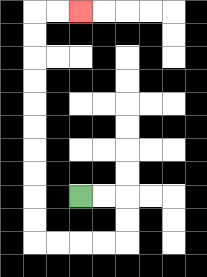{'start': '[3, 8]', 'end': '[3, 0]', 'path_directions': 'R,R,D,D,L,L,L,L,U,U,U,U,U,U,U,U,U,U,R,R', 'path_coordinates': '[[3, 8], [4, 8], [5, 8], [5, 9], [5, 10], [4, 10], [3, 10], [2, 10], [1, 10], [1, 9], [1, 8], [1, 7], [1, 6], [1, 5], [1, 4], [1, 3], [1, 2], [1, 1], [1, 0], [2, 0], [3, 0]]'}